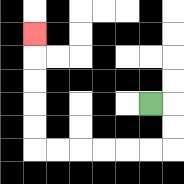{'start': '[6, 4]', 'end': '[1, 1]', 'path_directions': 'R,D,D,L,L,L,L,L,L,U,U,U,U,U', 'path_coordinates': '[[6, 4], [7, 4], [7, 5], [7, 6], [6, 6], [5, 6], [4, 6], [3, 6], [2, 6], [1, 6], [1, 5], [1, 4], [1, 3], [1, 2], [1, 1]]'}